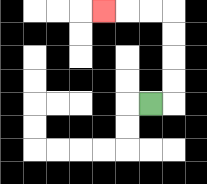{'start': '[6, 4]', 'end': '[4, 0]', 'path_directions': 'R,U,U,U,U,L,L,L', 'path_coordinates': '[[6, 4], [7, 4], [7, 3], [7, 2], [7, 1], [7, 0], [6, 0], [5, 0], [4, 0]]'}